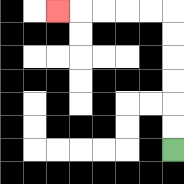{'start': '[7, 6]', 'end': '[2, 0]', 'path_directions': 'U,U,U,U,U,U,L,L,L,L,L', 'path_coordinates': '[[7, 6], [7, 5], [7, 4], [7, 3], [7, 2], [7, 1], [7, 0], [6, 0], [5, 0], [4, 0], [3, 0], [2, 0]]'}